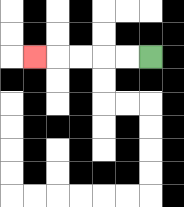{'start': '[6, 2]', 'end': '[1, 2]', 'path_directions': 'L,L,L,L,L', 'path_coordinates': '[[6, 2], [5, 2], [4, 2], [3, 2], [2, 2], [1, 2]]'}